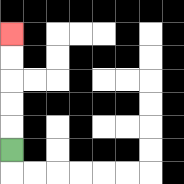{'start': '[0, 6]', 'end': '[0, 1]', 'path_directions': 'U,U,U,U,U', 'path_coordinates': '[[0, 6], [0, 5], [0, 4], [0, 3], [0, 2], [0, 1]]'}